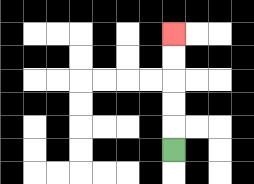{'start': '[7, 6]', 'end': '[7, 1]', 'path_directions': 'U,U,U,U,U', 'path_coordinates': '[[7, 6], [7, 5], [7, 4], [7, 3], [7, 2], [7, 1]]'}